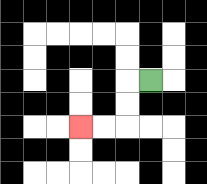{'start': '[6, 3]', 'end': '[3, 5]', 'path_directions': 'L,D,D,L,L', 'path_coordinates': '[[6, 3], [5, 3], [5, 4], [5, 5], [4, 5], [3, 5]]'}